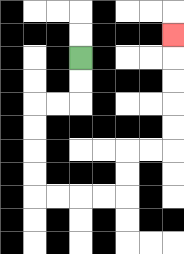{'start': '[3, 2]', 'end': '[7, 1]', 'path_directions': 'D,D,L,L,D,D,D,D,R,R,R,R,U,U,R,R,U,U,U,U,U', 'path_coordinates': '[[3, 2], [3, 3], [3, 4], [2, 4], [1, 4], [1, 5], [1, 6], [1, 7], [1, 8], [2, 8], [3, 8], [4, 8], [5, 8], [5, 7], [5, 6], [6, 6], [7, 6], [7, 5], [7, 4], [7, 3], [7, 2], [7, 1]]'}